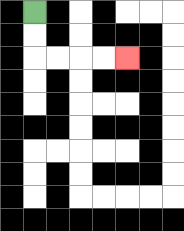{'start': '[1, 0]', 'end': '[5, 2]', 'path_directions': 'D,D,R,R,R,R', 'path_coordinates': '[[1, 0], [1, 1], [1, 2], [2, 2], [3, 2], [4, 2], [5, 2]]'}